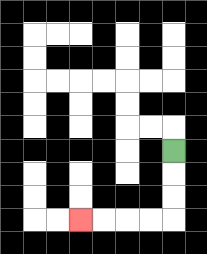{'start': '[7, 6]', 'end': '[3, 9]', 'path_directions': 'D,D,D,L,L,L,L', 'path_coordinates': '[[7, 6], [7, 7], [7, 8], [7, 9], [6, 9], [5, 9], [4, 9], [3, 9]]'}